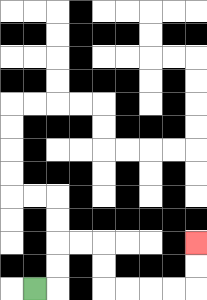{'start': '[1, 12]', 'end': '[8, 10]', 'path_directions': 'R,U,U,R,R,D,D,R,R,R,R,U,U', 'path_coordinates': '[[1, 12], [2, 12], [2, 11], [2, 10], [3, 10], [4, 10], [4, 11], [4, 12], [5, 12], [6, 12], [7, 12], [8, 12], [8, 11], [8, 10]]'}